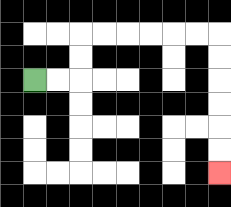{'start': '[1, 3]', 'end': '[9, 7]', 'path_directions': 'R,R,U,U,R,R,R,R,R,R,D,D,D,D,D,D', 'path_coordinates': '[[1, 3], [2, 3], [3, 3], [3, 2], [3, 1], [4, 1], [5, 1], [6, 1], [7, 1], [8, 1], [9, 1], [9, 2], [9, 3], [9, 4], [9, 5], [9, 6], [9, 7]]'}